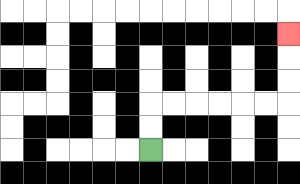{'start': '[6, 6]', 'end': '[12, 1]', 'path_directions': 'U,U,R,R,R,R,R,R,U,U,U', 'path_coordinates': '[[6, 6], [6, 5], [6, 4], [7, 4], [8, 4], [9, 4], [10, 4], [11, 4], [12, 4], [12, 3], [12, 2], [12, 1]]'}